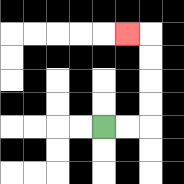{'start': '[4, 5]', 'end': '[5, 1]', 'path_directions': 'R,R,U,U,U,U,L', 'path_coordinates': '[[4, 5], [5, 5], [6, 5], [6, 4], [6, 3], [6, 2], [6, 1], [5, 1]]'}